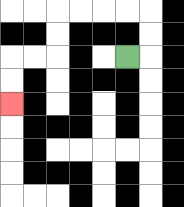{'start': '[5, 2]', 'end': '[0, 4]', 'path_directions': 'R,U,U,L,L,L,L,D,D,L,L,D,D', 'path_coordinates': '[[5, 2], [6, 2], [6, 1], [6, 0], [5, 0], [4, 0], [3, 0], [2, 0], [2, 1], [2, 2], [1, 2], [0, 2], [0, 3], [0, 4]]'}